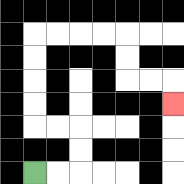{'start': '[1, 7]', 'end': '[7, 4]', 'path_directions': 'R,R,U,U,L,L,U,U,U,U,R,R,R,R,D,D,R,R,D', 'path_coordinates': '[[1, 7], [2, 7], [3, 7], [3, 6], [3, 5], [2, 5], [1, 5], [1, 4], [1, 3], [1, 2], [1, 1], [2, 1], [3, 1], [4, 1], [5, 1], [5, 2], [5, 3], [6, 3], [7, 3], [7, 4]]'}